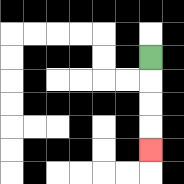{'start': '[6, 2]', 'end': '[6, 6]', 'path_directions': 'D,D,D,D', 'path_coordinates': '[[6, 2], [6, 3], [6, 4], [6, 5], [6, 6]]'}